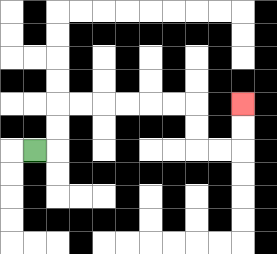{'start': '[1, 6]', 'end': '[10, 4]', 'path_directions': 'R,U,U,R,R,R,R,R,R,D,D,R,R,U,U', 'path_coordinates': '[[1, 6], [2, 6], [2, 5], [2, 4], [3, 4], [4, 4], [5, 4], [6, 4], [7, 4], [8, 4], [8, 5], [8, 6], [9, 6], [10, 6], [10, 5], [10, 4]]'}